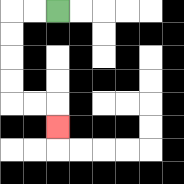{'start': '[2, 0]', 'end': '[2, 5]', 'path_directions': 'L,L,D,D,D,D,R,R,D', 'path_coordinates': '[[2, 0], [1, 0], [0, 0], [0, 1], [0, 2], [0, 3], [0, 4], [1, 4], [2, 4], [2, 5]]'}